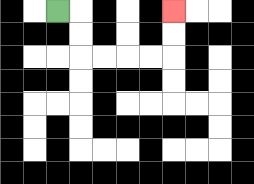{'start': '[2, 0]', 'end': '[7, 0]', 'path_directions': 'R,D,D,R,R,R,R,U,U', 'path_coordinates': '[[2, 0], [3, 0], [3, 1], [3, 2], [4, 2], [5, 2], [6, 2], [7, 2], [7, 1], [7, 0]]'}